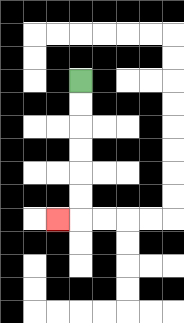{'start': '[3, 3]', 'end': '[2, 9]', 'path_directions': 'D,D,D,D,D,D,L', 'path_coordinates': '[[3, 3], [3, 4], [3, 5], [3, 6], [3, 7], [3, 8], [3, 9], [2, 9]]'}